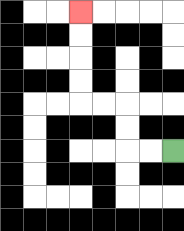{'start': '[7, 6]', 'end': '[3, 0]', 'path_directions': 'L,L,U,U,L,L,U,U,U,U', 'path_coordinates': '[[7, 6], [6, 6], [5, 6], [5, 5], [5, 4], [4, 4], [3, 4], [3, 3], [3, 2], [3, 1], [3, 0]]'}